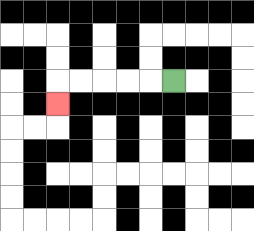{'start': '[7, 3]', 'end': '[2, 4]', 'path_directions': 'L,L,L,L,L,D', 'path_coordinates': '[[7, 3], [6, 3], [5, 3], [4, 3], [3, 3], [2, 3], [2, 4]]'}